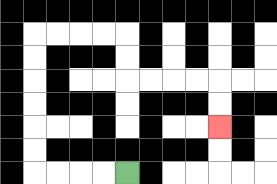{'start': '[5, 7]', 'end': '[9, 5]', 'path_directions': 'L,L,L,L,U,U,U,U,U,U,R,R,R,R,D,D,R,R,R,R,D,D', 'path_coordinates': '[[5, 7], [4, 7], [3, 7], [2, 7], [1, 7], [1, 6], [1, 5], [1, 4], [1, 3], [1, 2], [1, 1], [2, 1], [3, 1], [4, 1], [5, 1], [5, 2], [5, 3], [6, 3], [7, 3], [8, 3], [9, 3], [9, 4], [9, 5]]'}